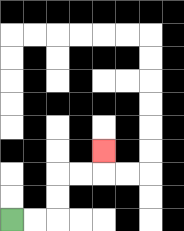{'start': '[0, 9]', 'end': '[4, 6]', 'path_directions': 'R,R,U,U,R,R,U', 'path_coordinates': '[[0, 9], [1, 9], [2, 9], [2, 8], [2, 7], [3, 7], [4, 7], [4, 6]]'}